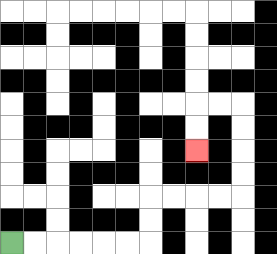{'start': '[0, 10]', 'end': '[8, 6]', 'path_directions': 'R,R,R,R,R,R,U,U,R,R,R,R,U,U,U,U,L,L,D,D', 'path_coordinates': '[[0, 10], [1, 10], [2, 10], [3, 10], [4, 10], [5, 10], [6, 10], [6, 9], [6, 8], [7, 8], [8, 8], [9, 8], [10, 8], [10, 7], [10, 6], [10, 5], [10, 4], [9, 4], [8, 4], [8, 5], [8, 6]]'}